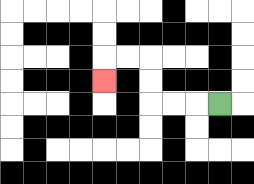{'start': '[9, 4]', 'end': '[4, 3]', 'path_directions': 'L,L,L,U,U,L,L,D', 'path_coordinates': '[[9, 4], [8, 4], [7, 4], [6, 4], [6, 3], [6, 2], [5, 2], [4, 2], [4, 3]]'}